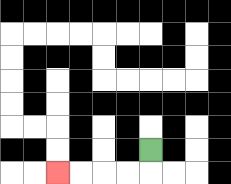{'start': '[6, 6]', 'end': '[2, 7]', 'path_directions': 'D,L,L,L,L', 'path_coordinates': '[[6, 6], [6, 7], [5, 7], [4, 7], [3, 7], [2, 7]]'}